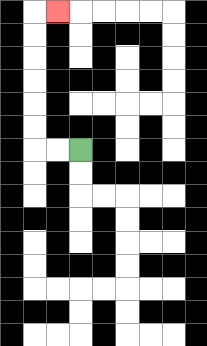{'start': '[3, 6]', 'end': '[2, 0]', 'path_directions': 'L,L,U,U,U,U,U,U,R', 'path_coordinates': '[[3, 6], [2, 6], [1, 6], [1, 5], [1, 4], [1, 3], [1, 2], [1, 1], [1, 0], [2, 0]]'}